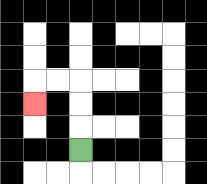{'start': '[3, 6]', 'end': '[1, 4]', 'path_directions': 'U,U,U,L,L,D', 'path_coordinates': '[[3, 6], [3, 5], [3, 4], [3, 3], [2, 3], [1, 3], [1, 4]]'}